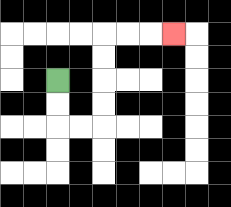{'start': '[2, 3]', 'end': '[7, 1]', 'path_directions': 'D,D,R,R,U,U,U,U,R,R,R', 'path_coordinates': '[[2, 3], [2, 4], [2, 5], [3, 5], [4, 5], [4, 4], [4, 3], [4, 2], [4, 1], [5, 1], [6, 1], [7, 1]]'}